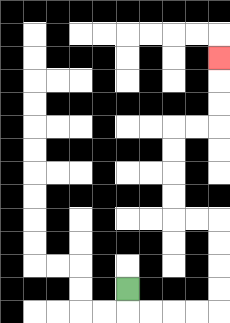{'start': '[5, 12]', 'end': '[9, 2]', 'path_directions': 'D,R,R,R,R,U,U,U,U,L,L,U,U,U,U,R,R,U,U,U', 'path_coordinates': '[[5, 12], [5, 13], [6, 13], [7, 13], [8, 13], [9, 13], [9, 12], [9, 11], [9, 10], [9, 9], [8, 9], [7, 9], [7, 8], [7, 7], [7, 6], [7, 5], [8, 5], [9, 5], [9, 4], [9, 3], [9, 2]]'}